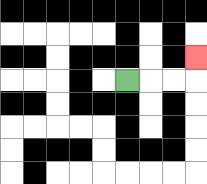{'start': '[5, 3]', 'end': '[8, 2]', 'path_directions': 'R,R,R,U', 'path_coordinates': '[[5, 3], [6, 3], [7, 3], [8, 3], [8, 2]]'}